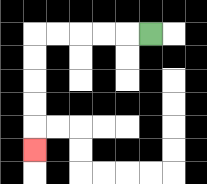{'start': '[6, 1]', 'end': '[1, 6]', 'path_directions': 'L,L,L,L,L,D,D,D,D,D', 'path_coordinates': '[[6, 1], [5, 1], [4, 1], [3, 1], [2, 1], [1, 1], [1, 2], [1, 3], [1, 4], [1, 5], [1, 6]]'}